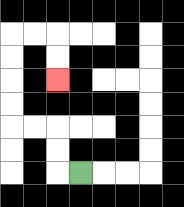{'start': '[3, 7]', 'end': '[2, 3]', 'path_directions': 'L,U,U,L,L,U,U,U,U,R,R,D,D', 'path_coordinates': '[[3, 7], [2, 7], [2, 6], [2, 5], [1, 5], [0, 5], [0, 4], [0, 3], [0, 2], [0, 1], [1, 1], [2, 1], [2, 2], [2, 3]]'}